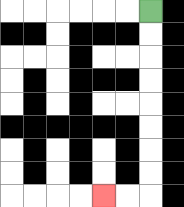{'start': '[6, 0]', 'end': '[4, 8]', 'path_directions': 'D,D,D,D,D,D,D,D,L,L', 'path_coordinates': '[[6, 0], [6, 1], [6, 2], [6, 3], [6, 4], [6, 5], [6, 6], [6, 7], [6, 8], [5, 8], [4, 8]]'}